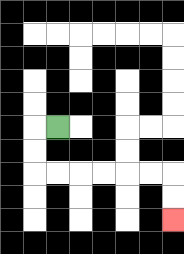{'start': '[2, 5]', 'end': '[7, 9]', 'path_directions': 'L,D,D,R,R,R,R,R,R,D,D', 'path_coordinates': '[[2, 5], [1, 5], [1, 6], [1, 7], [2, 7], [3, 7], [4, 7], [5, 7], [6, 7], [7, 7], [7, 8], [7, 9]]'}